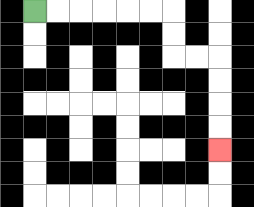{'start': '[1, 0]', 'end': '[9, 6]', 'path_directions': 'R,R,R,R,R,R,D,D,R,R,D,D,D,D', 'path_coordinates': '[[1, 0], [2, 0], [3, 0], [4, 0], [5, 0], [6, 0], [7, 0], [7, 1], [7, 2], [8, 2], [9, 2], [9, 3], [9, 4], [9, 5], [9, 6]]'}